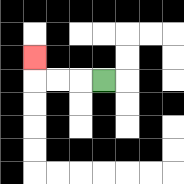{'start': '[4, 3]', 'end': '[1, 2]', 'path_directions': 'L,L,L,U', 'path_coordinates': '[[4, 3], [3, 3], [2, 3], [1, 3], [1, 2]]'}